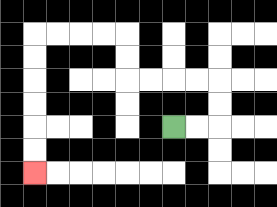{'start': '[7, 5]', 'end': '[1, 7]', 'path_directions': 'R,R,U,U,L,L,L,L,U,U,L,L,L,L,D,D,D,D,D,D', 'path_coordinates': '[[7, 5], [8, 5], [9, 5], [9, 4], [9, 3], [8, 3], [7, 3], [6, 3], [5, 3], [5, 2], [5, 1], [4, 1], [3, 1], [2, 1], [1, 1], [1, 2], [1, 3], [1, 4], [1, 5], [1, 6], [1, 7]]'}